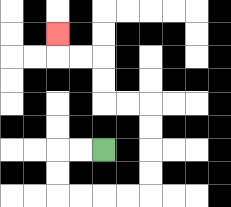{'start': '[4, 6]', 'end': '[2, 1]', 'path_directions': 'L,L,D,D,R,R,R,R,U,U,U,U,L,L,U,U,L,L,U', 'path_coordinates': '[[4, 6], [3, 6], [2, 6], [2, 7], [2, 8], [3, 8], [4, 8], [5, 8], [6, 8], [6, 7], [6, 6], [6, 5], [6, 4], [5, 4], [4, 4], [4, 3], [4, 2], [3, 2], [2, 2], [2, 1]]'}